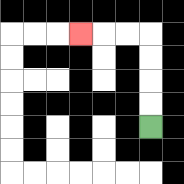{'start': '[6, 5]', 'end': '[3, 1]', 'path_directions': 'U,U,U,U,L,L,L', 'path_coordinates': '[[6, 5], [6, 4], [6, 3], [6, 2], [6, 1], [5, 1], [4, 1], [3, 1]]'}